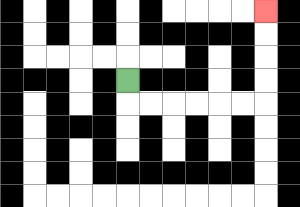{'start': '[5, 3]', 'end': '[11, 0]', 'path_directions': 'D,R,R,R,R,R,R,U,U,U,U', 'path_coordinates': '[[5, 3], [5, 4], [6, 4], [7, 4], [8, 4], [9, 4], [10, 4], [11, 4], [11, 3], [11, 2], [11, 1], [11, 0]]'}